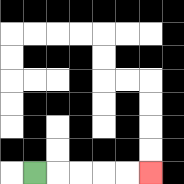{'start': '[1, 7]', 'end': '[6, 7]', 'path_directions': 'R,R,R,R,R', 'path_coordinates': '[[1, 7], [2, 7], [3, 7], [4, 7], [5, 7], [6, 7]]'}